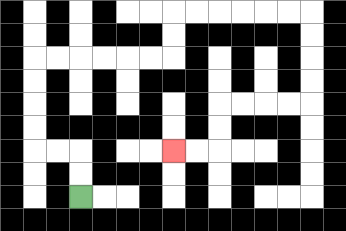{'start': '[3, 8]', 'end': '[7, 6]', 'path_directions': 'U,U,L,L,U,U,U,U,R,R,R,R,R,R,U,U,R,R,R,R,R,R,D,D,D,D,L,L,L,L,D,D,L,L', 'path_coordinates': '[[3, 8], [3, 7], [3, 6], [2, 6], [1, 6], [1, 5], [1, 4], [1, 3], [1, 2], [2, 2], [3, 2], [4, 2], [5, 2], [6, 2], [7, 2], [7, 1], [7, 0], [8, 0], [9, 0], [10, 0], [11, 0], [12, 0], [13, 0], [13, 1], [13, 2], [13, 3], [13, 4], [12, 4], [11, 4], [10, 4], [9, 4], [9, 5], [9, 6], [8, 6], [7, 6]]'}